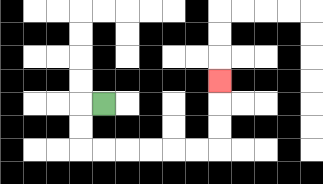{'start': '[4, 4]', 'end': '[9, 3]', 'path_directions': 'L,D,D,R,R,R,R,R,R,U,U,U', 'path_coordinates': '[[4, 4], [3, 4], [3, 5], [3, 6], [4, 6], [5, 6], [6, 6], [7, 6], [8, 6], [9, 6], [9, 5], [9, 4], [9, 3]]'}